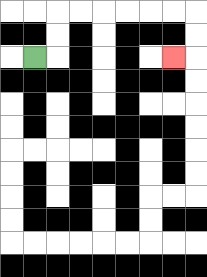{'start': '[1, 2]', 'end': '[7, 2]', 'path_directions': 'R,U,U,R,R,R,R,R,R,D,D,L', 'path_coordinates': '[[1, 2], [2, 2], [2, 1], [2, 0], [3, 0], [4, 0], [5, 0], [6, 0], [7, 0], [8, 0], [8, 1], [8, 2], [7, 2]]'}